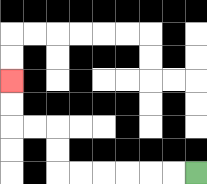{'start': '[8, 7]', 'end': '[0, 3]', 'path_directions': 'L,L,L,L,L,L,U,U,L,L,U,U', 'path_coordinates': '[[8, 7], [7, 7], [6, 7], [5, 7], [4, 7], [3, 7], [2, 7], [2, 6], [2, 5], [1, 5], [0, 5], [0, 4], [0, 3]]'}